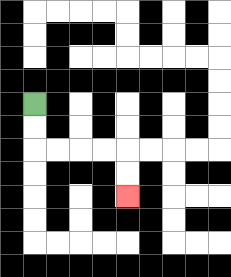{'start': '[1, 4]', 'end': '[5, 8]', 'path_directions': 'D,D,R,R,R,R,D,D', 'path_coordinates': '[[1, 4], [1, 5], [1, 6], [2, 6], [3, 6], [4, 6], [5, 6], [5, 7], [5, 8]]'}